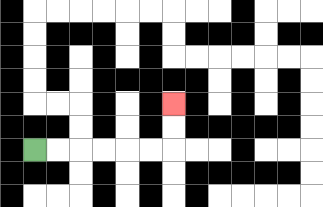{'start': '[1, 6]', 'end': '[7, 4]', 'path_directions': 'R,R,R,R,R,R,U,U', 'path_coordinates': '[[1, 6], [2, 6], [3, 6], [4, 6], [5, 6], [6, 6], [7, 6], [7, 5], [7, 4]]'}